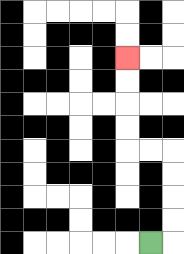{'start': '[6, 10]', 'end': '[5, 2]', 'path_directions': 'R,U,U,U,U,L,L,U,U,U,U', 'path_coordinates': '[[6, 10], [7, 10], [7, 9], [7, 8], [7, 7], [7, 6], [6, 6], [5, 6], [5, 5], [5, 4], [5, 3], [5, 2]]'}